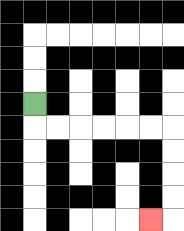{'start': '[1, 4]', 'end': '[6, 9]', 'path_directions': 'D,R,R,R,R,R,R,D,D,D,D,L', 'path_coordinates': '[[1, 4], [1, 5], [2, 5], [3, 5], [4, 5], [5, 5], [6, 5], [7, 5], [7, 6], [7, 7], [7, 8], [7, 9], [6, 9]]'}